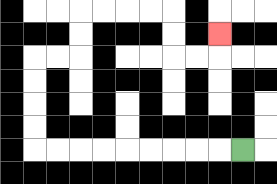{'start': '[10, 6]', 'end': '[9, 1]', 'path_directions': 'L,L,L,L,L,L,L,L,L,U,U,U,U,R,R,U,U,R,R,R,R,D,D,R,R,U', 'path_coordinates': '[[10, 6], [9, 6], [8, 6], [7, 6], [6, 6], [5, 6], [4, 6], [3, 6], [2, 6], [1, 6], [1, 5], [1, 4], [1, 3], [1, 2], [2, 2], [3, 2], [3, 1], [3, 0], [4, 0], [5, 0], [6, 0], [7, 0], [7, 1], [7, 2], [8, 2], [9, 2], [9, 1]]'}